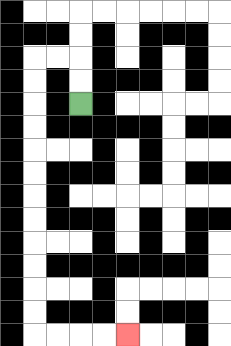{'start': '[3, 4]', 'end': '[5, 14]', 'path_directions': 'U,U,L,L,D,D,D,D,D,D,D,D,D,D,D,D,R,R,R,R', 'path_coordinates': '[[3, 4], [3, 3], [3, 2], [2, 2], [1, 2], [1, 3], [1, 4], [1, 5], [1, 6], [1, 7], [1, 8], [1, 9], [1, 10], [1, 11], [1, 12], [1, 13], [1, 14], [2, 14], [3, 14], [4, 14], [5, 14]]'}